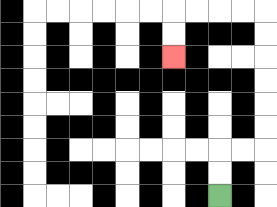{'start': '[9, 8]', 'end': '[7, 2]', 'path_directions': 'U,U,R,R,U,U,U,U,U,U,L,L,L,L,D,D', 'path_coordinates': '[[9, 8], [9, 7], [9, 6], [10, 6], [11, 6], [11, 5], [11, 4], [11, 3], [11, 2], [11, 1], [11, 0], [10, 0], [9, 0], [8, 0], [7, 0], [7, 1], [7, 2]]'}